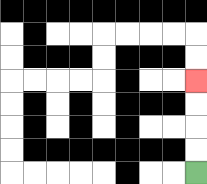{'start': '[8, 7]', 'end': '[8, 3]', 'path_directions': 'U,U,U,U', 'path_coordinates': '[[8, 7], [8, 6], [8, 5], [8, 4], [8, 3]]'}